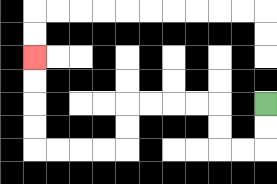{'start': '[11, 4]', 'end': '[1, 2]', 'path_directions': 'D,D,L,L,U,U,L,L,L,L,D,D,L,L,L,L,U,U,U,U', 'path_coordinates': '[[11, 4], [11, 5], [11, 6], [10, 6], [9, 6], [9, 5], [9, 4], [8, 4], [7, 4], [6, 4], [5, 4], [5, 5], [5, 6], [4, 6], [3, 6], [2, 6], [1, 6], [1, 5], [1, 4], [1, 3], [1, 2]]'}